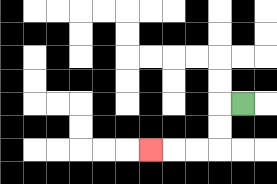{'start': '[10, 4]', 'end': '[6, 6]', 'path_directions': 'L,D,D,L,L,L', 'path_coordinates': '[[10, 4], [9, 4], [9, 5], [9, 6], [8, 6], [7, 6], [6, 6]]'}